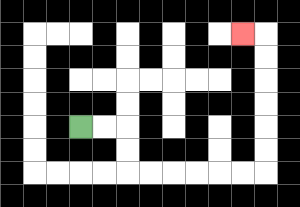{'start': '[3, 5]', 'end': '[10, 1]', 'path_directions': 'R,R,D,D,R,R,R,R,R,R,U,U,U,U,U,U,L', 'path_coordinates': '[[3, 5], [4, 5], [5, 5], [5, 6], [5, 7], [6, 7], [7, 7], [8, 7], [9, 7], [10, 7], [11, 7], [11, 6], [11, 5], [11, 4], [11, 3], [11, 2], [11, 1], [10, 1]]'}